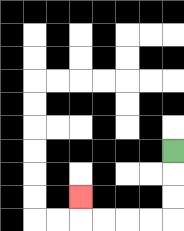{'start': '[7, 6]', 'end': '[3, 8]', 'path_directions': 'D,D,D,L,L,L,L,U', 'path_coordinates': '[[7, 6], [7, 7], [7, 8], [7, 9], [6, 9], [5, 9], [4, 9], [3, 9], [3, 8]]'}